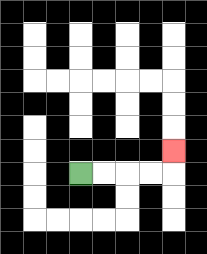{'start': '[3, 7]', 'end': '[7, 6]', 'path_directions': 'R,R,R,R,U', 'path_coordinates': '[[3, 7], [4, 7], [5, 7], [6, 7], [7, 7], [7, 6]]'}